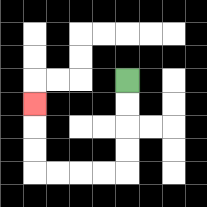{'start': '[5, 3]', 'end': '[1, 4]', 'path_directions': 'D,D,D,D,L,L,L,L,U,U,U', 'path_coordinates': '[[5, 3], [5, 4], [5, 5], [5, 6], [5, 7], [4, 7], [3, 7], [2, 7], [1, 7], [1, 6], [1, 5], [1, 4]]'}